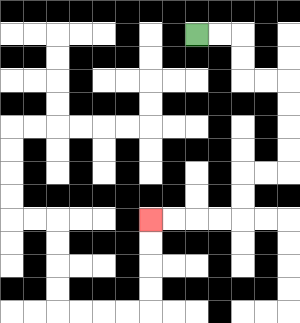{'start': '[8, 1]', 'end': '[6, 9]', 'path_directions': 'R,R,D,D,R,R,D,D,D,D,L,L,D,D,L,L,L,L', 'path_coordinates': '[[8, 1], [9, 1], [10, 1], [10, 2], [10, 3], [11, 3], [12, 3], [12, 4], [12, 5], [12, 6], [12, 7], [11, 7], [10, 7], [10, 8], [10, 9], [9, 9], [8, 9], [7, 9], [6, 9]]'}